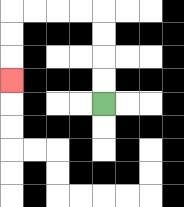{'start': '[4, 4]', 'end': '[0, 3]', 'path_directions': 'U,U,U,U,L,L,L,L,D,D,D', 'path_coordinates': '[[4, 4], [4, 3], [4, 2], [4, 1], [4, 0], [3, 0], [2, 0], [1, 0], [0, 0], [0, 1], [0, 2], [0, 3]]'}